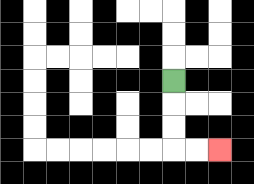{'start': '[7, 3]', 'end': '[9, 6]', 'path_directions': 'D,D,D,R,R', 'path_coordinates': '[[7, 3], [7, 4], [7, 5], [7, 6], [8, 6], [9, 6]]'}